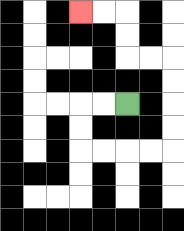{'start': '[5, 4]', 'end': '[3, 0]', 'path_directions': 'L,L,D,D,R,R,R,R,U,U,U,U,L,L,U,U,L,L', 'path_coordinates': '[[5, 4], [4, 4], [3, 4], [3, 5], [3, 6], [4, 6], [5, 6], [6, 6], [7, 6], [7, 5], [7, 4], [7, 3], [7, 2], [6, 2], [5, 2], [5, 1], [5, 0], [4, 0], [3, 0]]'}